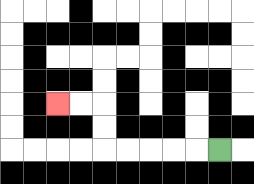{'start': '[9, 6]', 'end': '[2, 4]', 'path_directions': 'L,L,L,L,L,U,U,L,L', 'path_coordinates': '[[9, 6], [8, 6], [7, 6], [6, 6], [5, 6], [4, 6], [4, 5], [4, 4], [3, 4], [2, 4]]'}